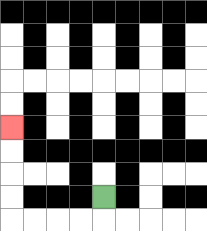{'start': '[4, 8]', 'end': '[0, 5]', 'path_directions': 'D,L,L,L,L,U,U,U,U', 'path_coordinates': '[[4, 8], [4, 9], [3, 9], [2, 9], [1, 9], [0, 9], [0, 8], [0, 7], [0, 6], [0, 5]]'}